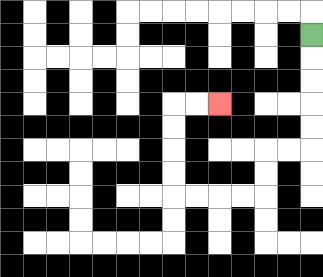{'start': '[13, 1]', 'end': '[9, 4]', 'path_directions': 'D,D,D,D,D,L,L,D,D,L,L,L,L,U,U,U,U,R,R', 'path_coordinates': '[[13, 1], [13, 2], [13, 3], [13, 4], [13, 5], [13, 6], [12, 6], [11, 6], [11, 7], [11, 8], [10, 8], [9, 8], [8, 8], [7, 8], [7, 7], [7, 6], [7, 5], [7, 4], [8, 4], [9, 4]]'}